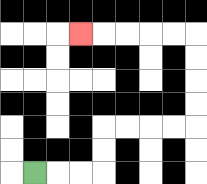{'start': '[1, 7]', 'end': '[3, 1]', 'path_directions': 'R,R,R,U,U,R,R,R,R,U,U,U,U,L,L,L,L,L', 'path_coordinates': '[[1, 7], [2, 7], [3, 7], [4, 7], [4, 6], [4, 5], [5, 5], [6, 5], [7, 5], [8, 5], [8, 4], [8, 3], [8, 2], [8, 1], [7, 1], [6, 1], [5, 1], [4, 1], [3, 1]]'}